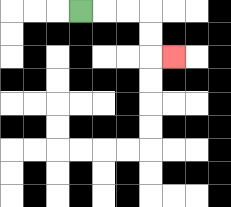{'start': '[3, 0]', 'end': '[7, 2]', 'path_directions': 'R,R,R,D,D,R', 'path_coordinates': '[[3, 0], [4, 0], [5, 0], [6, 0], [6, 1], [6, 2], [7, 2]]'}